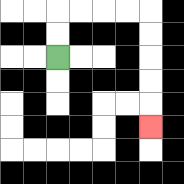{'start': '[2, 2]', 'end': '[6, 5]', 'path_directions': 'U,U,R,R,R,R,D,D,D,D,D', 'path_coordinates': '[[2, 2], [2, 1], [2, 0], [3, 0], [4, 0], [5, 0], [6, 0], [6, 1], [6, 2], [6, 3], [6, 4], [6, 5]]'}